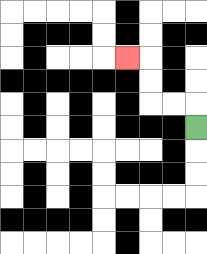{'start': '[8, 5]', 'end': '[5, 2]', 'path_directions': 'U,L,L,U,U,L', 'path_coordinates': '[[8, 5], [8, 4], [7, 4], [6, 4], [6, 3], [6, 2], [5, 2]]'}